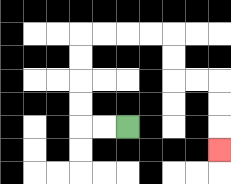{'start': '[5, 5]', 'end': '[9, 6]', 'path_directions': 'L,L,U,U,U,U,R,R,R,R,D,D,R,R,D,D,D', 'path_coordinates': '[[5, 5], [4, 5], [3, 5], [3, 4], [3, 3], [3, 2], [3, 1], [4, 1], [5, 1], [6, 1], [7, 1], [7, 2], [7, 3], [8, 3], [9, 3], [9, 4], [9, 5], [9, 6]]'}